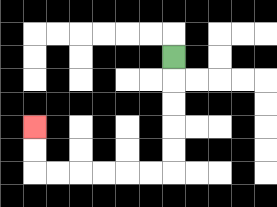{'start': '[7, 2]', 'end': '[1, 5]', 'path_directions': 'D,D,D,D,D,L,L,L,L,L,L,U,U', 'path_coordinates': '[[7, 2], [7, 3], [7, 4], [7, 5], [7, 6], [7, 7], [6, 7], [5, 7], [4, 7], [3, 7], [2, 7], [1, 7], [1, 6], [1, 5]]'}